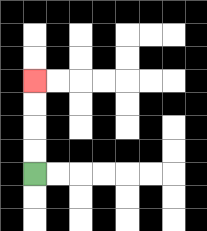{'start': '[1, 7]', 'end': '[1, 3]', 'path_directions': 'U,U,U,U', 'path_coordinates': '[[1, 7], [1, 6], [1, 5], [1, 4], [1, 3]]'}